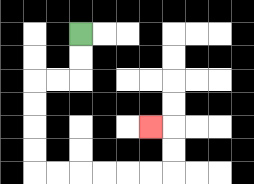{'start': '[3, 1]', 'end': '[6, 5]', 'path_directions': 'D,D,L,L,D,D,D,D,R,R,R,R,R,R,U,U,L', 'path_coordinates': '[[3, 1], [3, 2], [3, 3], [2, 3], [1, 3], [1, 4], [1, 5], [1, 6], [1, 7], [2, 7], [3, 7], [4, 7], [5, 7], [6, 7], [7, 7], [7, 6], [7, 5], [6, 5]]'}